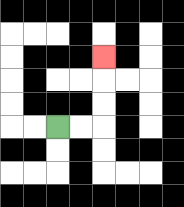{'start': '[2, 5]', 'end': '[4, 2]', 'path_directions': 'R,R,U,U,U', 'path_coordinates': '[[2, 5], [3, 5], [4, 5], [4, 4], [4, 3], [4, 2]]'}